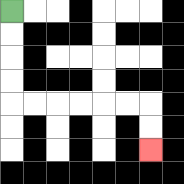{'start': '[0, 0]', 'end': '[6, 6]', 'path_directions': 'D,D,D,D,R,R,R,R,R,R,D,D', 'path_coordinates': '[[0, 0], [0, 1], [0, 2], [0, 3], [0, 4], [1, 4], [2, 4], [3, 4], [4, 4], [5, 4], [6, 4], [6, 5], [6, 6]]'}